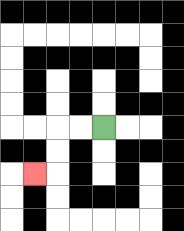{'start': '[4, 5]', 'end': '[1, 7]', 'path_directions': 'L,L,D,D,L', 'path_coordinates': '[[4, 5], [3, 5], [2, 5], [2, 6], [2, 7], [1, 7]]'}